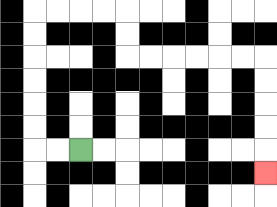{'start': '[3, 6]', 'end': '[11, 7]', 'path_directions': 'L,L,U,U,U,U,U,U,R,R,R,R,D,D,R,R,R,R,R,R,D,D,D,D,D', 'path_coordinates': '[[3, 6], [2, 6], [1, 6], [1, 5], [1, 4], [1, 3], [1, 2], [1, 1], [1, 0], [2, 0], [3, 0], [4, 0], [5, 0], [5, 1], [5, 2], [6, 2], [7, 2], [8, 2], [9, 2], [10, 2], [11, 2], [11, 3], [11, 4], [11, 5], [11, 6], [11, 7]]'}